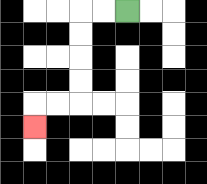{'start': '[5, 0]', 'end': '[1, 5]', 'path_directions': 'L,L,D,D,D,D,L,L,D', 'path_coordinates': '[[5, 0], [4, 0], [3, 0], [3, 1], [3, 2], [3, 3], [3, 4], [2, 4], [1, 4], [1, 5]]'}